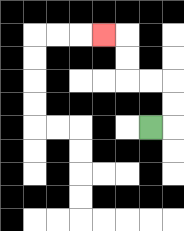{'start': '[6, 5]', 'end': '[4, 1]', 'path_directions': 'R,U,U,L,L,U,U,L', 'path_coordinates': '[[6, 5], [7, 5], [7, 4], [7, 3], [6, 3], [5, 3], [5, 2], [5, 1], [4, 1]]'}